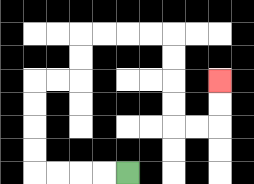{'start': '[5, 7]', 'end': '[9, 3]', 'path_directions': 'L,L,L,L,U,U,U,U,R,R,U,U,R,R,R,R,D,D,D,D,R,R,U,U', 'path_coordinates': '[[5, 7], [4, 7], [3, 7], [2, 7], [1, 7], [1, 6], [1, 5], [1, 4], [1, 3], [2, 3], [3, 3], [3, 2], [3, 1], [4, 1], [5, 1], [6, 1], [7, 1], [7, 2], [7, 3], [7, 4], [7, 5], [8, 5], [9, 5], [9, 4], [9, 3]]'}